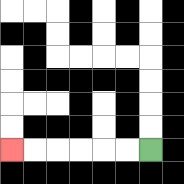{'start': '[6, 6]', 'end': '[0, 6]', 'path_directions': 'L,L,L,L,L,L', 'path_coordinates': '[[6, 6], [5, 6], [4, 6], [3, 6], [2, 6], [1, 6], [0, 6]]'}